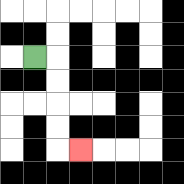{'start': '[1, 2]', 'end': '[3, 6]', 'path_directions': 'R,D,D,D,D,R', 'path_coordinates': '[[1, 2], [2, 2], [2, 3], [2, 4], [2, 5], [2, 6], [3, 6]]'}